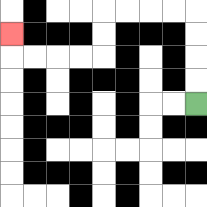{'start': '[8, 4]', 'end': '[0, 1]', 'path_directions': 'U,U,U,U,L,L,L,L,D,D,L,L,L,L,U', 'path_coordinates': '[[8, 4], [8, 3], [8, 2], [8, 1], [8, 0], [7, 0], [6, 0], [5, 0], [4, 0], [4, 1], [4, 2], [3, 2], [2, 2], [1, 2], [0, 2], [0, 1]]'}